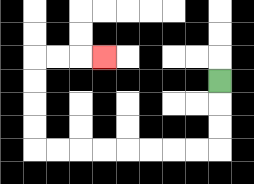{'start': '[9, 3]', 'end': '[4, 2]', 'path_directions': 'D,D,D,L,L,L,L,L,L,L,L,U,U,U,U,R,R,R', 'path_coordinates': '[[9, 3], [9, 4], [9, 5], [9, 6], [8, 6], [7, 6], [6, 6], [5, 6], [4, 6], [3, 6], [2, 6], [1, 6], [1, 5], [1, 4], [1, 3], [1, 2], [2, 2], [3, 2], [4, 2]]'}